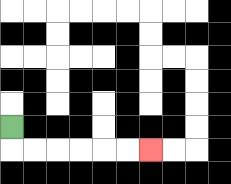{'start': '[0, 5]', 'end': '[6, 6]', 'path_directions': 'D,R,R,R,R,R,R', 'path_coordinates': '[[0, 5], [0, 6], [1, 6], [2, 6], [3, 6], [4, 6], [5, 6], [6, 6]]'}